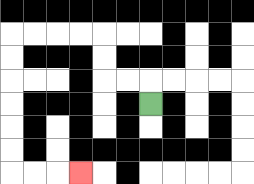{'start': '[6, 4]', 'end': '[3, 7]', 'path_directions': 'U,L,L,U,U,L,L,L,L,D,D,D,D,D,D,R,R,R', 'path_coordinates': '[[6, 4], [6, 3], [5, 3], [4, 3], [4, 2], [4, 1], [3, 1], [2, 1], [1, 1], [0, 1], [0, 2], [0, 3], [0, 4], [0, 5], [0, 6], [0, 7], [1, 7], [2, 7], [3, 7]]'}